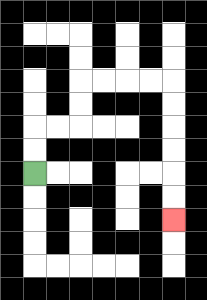{'start': '[1, 7]', 'end': '[7, 9]', 'path_directions': 'U,U,R,R,U,U,R,R,R,R,D,D,D,D,D,D', 'path_coordinates': '[[1, 7], [1, 6], [1, 5], [2, 5], [3, 5], [3, 4], [3, 3], [4, 3], [5, 3], [6, 3], [7, 3], [7, 4], [7, 5], [7, 6], [7, 7], [7, 8], [7, 9]]'}